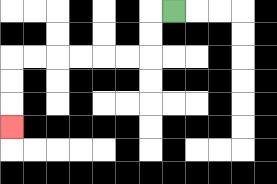{'start': '[7, 0]', 'end': '[0, 5]', 'path_directions': 'L,D,D,L,L,L,L,L,L,D,D,D', 'path_coordinates': '[[7, 0], [6, 0], [6, 1], [6, 2], [5, 2], [4, 2], [3, 2], [2, 2], [1, 2], [0, 2], [0, 3], [0, 4], [0, 5]]'}